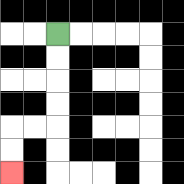{'start': '[2, 1]', 'end': '[0, 7]', 'path_directions': 'D,D,D,D,L,L,D,D', 'path_coordinates': '[[2, 1], [2, 2], [2, 3], [2, 4], [2, 5], [1, 5], [0, 5], [0, 6], [0, 7]]'}